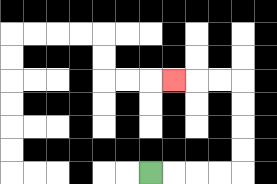{'start': '[6, 7]', 'end': '[7, 3]', 'path_directions': 'R,R,R,R,U,U,U,U,L,L,L', 'path_coordinates': '[[6, 7], [7, 7], [8, 7], [9, 7], [10, 7], [10, 6], [10, 5], [10, 4], [10, 3], [9, 3], [8, 3], [7, 3]]'}